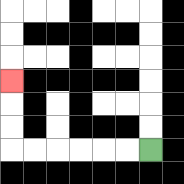{'start': '[6, 6]', 'end': '[0, 3]', 'path_directions': 'L,L,L,L,L,L,U,U,U', 'path_coordinates': '[[6, 6], [5, 6], [4, 6], [3, 6], [2, 6], [1, 6], [0, 6], [0, 5], [0, 4], [0, 3]]'}